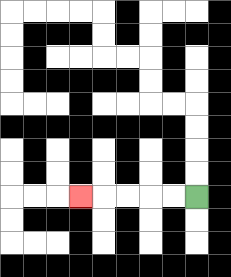{'start': '[8, 8]', 'end': '[3, 8]', 'path_directions': 'L,L,L,L,L', 'path_coordinates': '[[8, 8], [7, 8], [6, 8], [5, 8], [4, 8], [3, 8]]'}